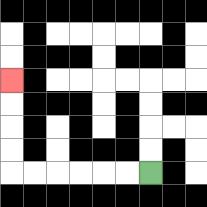{'start': '[6, 7]', 'end': '[0, 3]', 'path_directions': 'L,L,L,L,L,L,U,U,U,U', 'path_coordinates': '[[6, 7], [5, 7], [4, 7], [3, 7], [2, 7], [1, 7], [0, 7], [0, 6], [0, 5], [0, 4], [0, 3]]'}